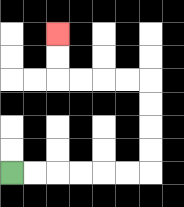{'start': '[0, 7]', 'end': '[2, 1]', 'path_directions': 'R,R,R,R,R,R,U,U,U,U,L,L,L,L,U,U', 'path_coordinates': '[[0, 7], [1, 7], [2, 7], [3, 7], [4, 7], [5, 7], [6, 7], [6, 6], [6, 5], [6, 4], [6, 3], [5, 3], [4, 3], [3, 3], [2, 3], [2, 2], [2, 1]]'}